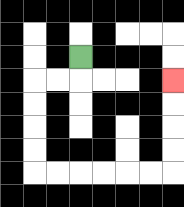{'start': '[3, 2]', 'end': '[7, 3]', 'path_directions': 'D,L,L,D,D,D,D,R,R,R,R,R,R,U,U,U,U', 'path_coordinates': '[[3, 2], [3, 3], [2, 3], [1, 3], [1, 4], [1, 5], [1, 6], [1, 7], [2, 7], [3, 7], [4, 7], [5, 7], [6, 7], [7, 7], [7, 6], [7, 5], [7, 4], [7, 3]]'}